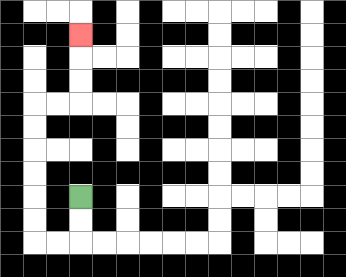{'start': '[3, 8]', 'end': '[3, 1]', 'path_directions': 'D,D,L,L,U,U,U,U,U,U,R,R,U,U,U', 'path_coordinates': '[[3, 8], [3, 9], [3, 10], [2, 10], [1, 10], [1, 9], [1, 8], [1, 7], [1, 6], [1, 5], [1, 4], [2, 4], [3, 4], [3, 3], [3, 2], [3, 1]]'}